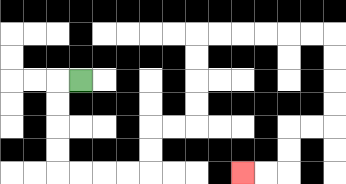{'start': '[3, 3]', 'end': '[10, 7]', 'path_directions': 'L,D,D,D,D,R,R,R,R,U,U,R,R,U,U,U,U,R,R,R,R,R,R,D,D,D,D,L,L,D,D,L,L', 'path_coordinates': '[[3, 3], [2, 3], [2, 4], [2, 5], [2, 6], [2, 7], [3, 7], [4, 7], [5, 7], [6, 7], [6, 6], [6, 5], [7, 5], [8, 5], [8, 4], [8, 3], [8, 2], [8, 1], [9, 1], [10, 1], [11, 1], [12, 1], [13, 1], [14, 1], [14, 2], [14, 3], [14, 4], [14, 5], [13, 5], [12, 5], [12, 6], [12, 7], [11, 7], [10, 7]]'}